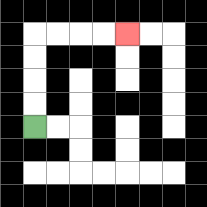{'start': '[1, 5]', 'end': '[5, 1]', 'path_directions': 'U,U,U,U,R,R,R,R', 'path_coordinates': '[[1, 5], [1, 4], [1, 3], [1, 2], [1, 1], [2, 1], [3, 1], [4, 1], [5, 1]]'}